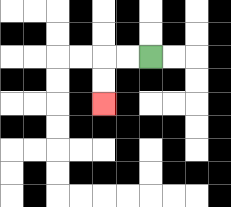{'start': '[6, 2]', 'end': '[4, 4]', 'path_directions': 'L,L,D,D', 'path_coordinates': '[[6, 2], [5, 2], [4, 2], [4, 3], [4, 4]]'}